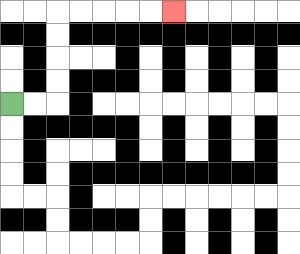{'start': '[0, 4]', 'end': '[7, 0]', 'path_directions': 'R,R,U,U,U,U,R,R,R,R,R', 'path_coordinates': '[[0, 4], [1, 4], [2, 4], [2, 3], [2, 2], [2, 1], [2, 0], [3, 0], [4, 0], [5, 0], [6, 0], [7, 0]]'}